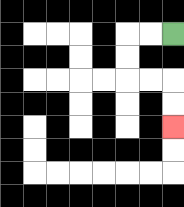{'start': '[7, 1]', 'end': '[7, 5]', 'path_directions': 'L,L,D,D,R,R,D,D', 'path_coordinates': '[[7, 1], [6, 1], [5, 1], [5, 2], [5, 3], [6, 3], [7, 3], [7, 4], [7, 5]]'}